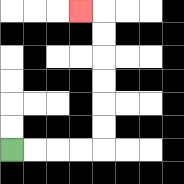{'start': '[0, 6]', 'end': '[3, 0]', 'path_directions': 'R,R,R,R,U,U,U,U,U,U,L', 'path_coordinates': '[[0, 6], [1, 6], [2, 6], [3, 6], [4, 6], [4, 5], [4, 4], [4, 3], [4, 2], [4, 1], [4, 0], [3, 0]]'}